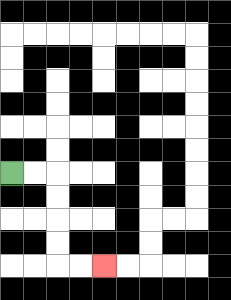{'start': '[0, 7]', 'end': '[4, 11]', 'path_directions': 'R,R,D,D,D,D,R,R', 'path_coordinates': '[[0, 7], [1, 7], [2, 7], [2, 8], [2, 9], [2, 10], [2, 11], [3, 11], [4, 11]]'}